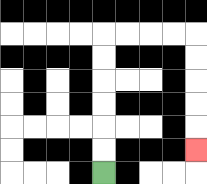{'start': '[4, 7]', 'end': '[8, 6]', 'path_directions': 'U,U,U,U,U,U,R,R,R,R,D,D,D,D,D', 'path_coordinates': '[[4, 7], [4, 6], [4, 5], [4, 4], [4, 3], [4, 2], [4, 1], [5, 1], [6, 1], [7, 1], [8, 1], [8, 2], [8, 3], [8, 4], [8, 5], [8, 6]]'}